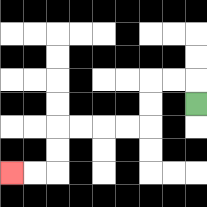{'start': '[8, 4]', 'end': '[0, 7]', 'path_directions': 'U,L,L,D,D,L,L,L,L,D,D,L,L', 'path_coordinates': '[[8, 4], [8, 3], [7, 3], [6, 3], [6, 4], [6, 5], [5, 5], [4, 5], [3, 5], [2, 5], [2, 6], [2, 7], [1, 7], [0, 7]]'}